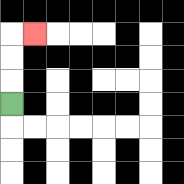{'start': '[0, 4]', 'end': '[1, 1]', 'path_directions': 'U,U,U,R', 'path_coordinates': '[[0, 4], [0, 3], [0, 2], [0, 1], [1, 1]]'}